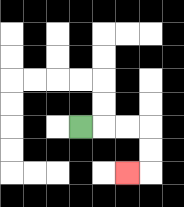{'start': '[3, 5]', 'end': '[5, 7]', 'path_directions': 'R,R,R,D,D,L', 'path_coordinates': '[[3, 5], [4, 5], [5, 5], [6, 5], [6, 6], [6, 7], [5, 7]]'}